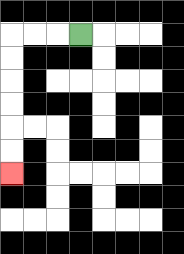{'start': '[3, 1]', 'end': '[0, 7]', 'path_directions': 'L,L,L,D,D,D,D,D,D', 'path_coordinates': '[[3, 1], [2, 1], [1, 1], [0, 1], [0, 2], [0, 3], [0, 4], [0, 5], [0, 6], [0, 7]]'}